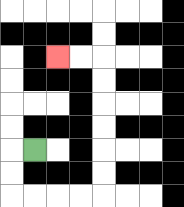{'start': '[1, 6]', 'end': '[2, 2]', 'path_directions': 'L,D,D,R,R,R,R,U,U,U,U,U,U,L,L', 'path_coordinates': '[[1, 6], [0, 6], [0, 7], [0, 8], [1, 8], [2, 8], [3, 8], [4, 8], [4, 7], [4, 6], [4, 5], [4, 4], [4, 3], [4, 2], [3, 2], [2, 2]]'}